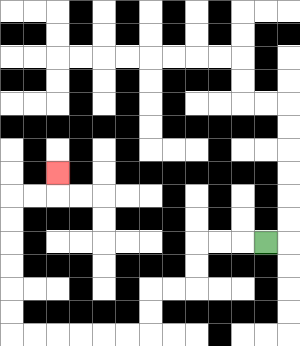{'start': '[11, 10]', 'end': '[2, 7]', 'path_directions': 'L,L,L,D,D,L,L,D,D,L,L,L,L,L,L,U,U,U,U,U,U,R,R,U', 'path_coordinates': '[[11, 10], [10, 10], [9, 10], [8, 10], [8, 11], [8, 12], [7, 12], [6, 12], [6, 13], [6, 14], [5, 14], [4, 14], [3, 14], [2, 14], [1, 14], [0, 14], [0, 13], [0, 12], [0, 11], [0, 10], [0, 9], [0, 8], [1, 8], [2, 8], [2, 7]]'}